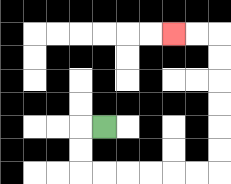{'start': '[4, 5]', 'end': '[7, 1]', 'path_directions': 'L,D,D,R,R,R,R,R,R,U,U,U,U,U,U,L,L', 'path_coordinates': '[[4, 5], [3, 5], [3, 6], [3, 7], [4, 7], [5, 7], [6, 7], [7, 7], [8, 7], [9, 7], [9, 6], [9, 5], [9, 4], [9, 3], [9, 2], [9, 1], [8, 1], [7, 1]]'}